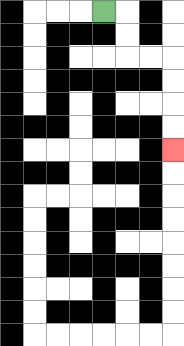{'start': '[4, 0]', 'end': '[7, 6]', 'path_directions': 'R,D,D,R,R,D,D,D,D', 'path_coordinates': '[[4, 0], [5, 0], [5, 1], [5, 2], [6, 2], [7, 2], [7, 3], [7, 4], [7, 5], [7, 6]]'}